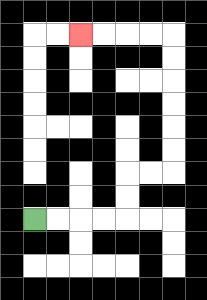{'start': '[1, 9]', 'end': '[3, 1]', 'path_directions': 'R,R,R,R,U,U,R,R,U,U,U,U,U,U,L,L,L,L', 'path_coordinates': '[[1, 9], [2, 9], [3, 9], [4, 9], [5, 9], [5, 8], [5, 7], [6, 7], [7, 7], [7, 6], [7, 5], [7, 4], [7, 3], [7, 2], [7, 1], [6, 1], [5, 1], [4, 1], [3, 1]]'}